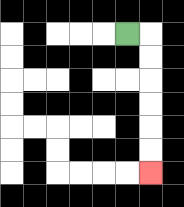{'start': '[5, 1]', 'end': '[6, 7]', 'path_directions': 'R,D,D,D,D,D,D', 'path_coordinates': '[[5, 1], [6, 1], [6, 2], [6, 3], [6, 4], [6, 5], [6, 6], [6, 7]]'}